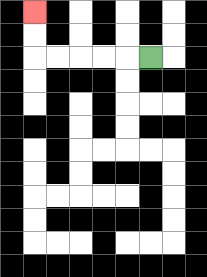{'start': '[6, 2]', 'end': '[1, 0]', 'path_directions': 'L,L,L,L,L,U,U', 'path_coordinates': '[[6, 2], [5, 2], [4, 2], [3, 2], [2, 2], [1, 2], [1, 1], [1, 0]]'}